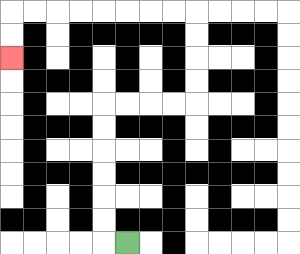{'start': '[5, 10]', 'end': '[0, 2]', 'path_directions': 'L,U,U,U,U,U,U,R,R,R,R,U,U,U,U,L,L,L,L,L,L,L,L,D,D', 'path_coordinates': '[[5, 10], [4, 10], [4, 9], [4, 8], [4, 7], [4, 6], [4, 5], [4, 4], [5, 4], [6, 4], [7, 4], [8, 4], [8, 3], [8, 2], [8, 1], [8, 0], [7, 0], [6, 0], [5, 0], [4, 0], [3, 0], [2, 0], [1, 0], [0, 0], [0, 1], [0, 2]]'}